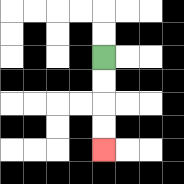{'start': '[4, 2]', 'end': '[4, 6]', 'path_directions': 'D,D,D,D', 'path_coordinates': '[[4, 2], [4, 3], [4, 4], [4, 5], [4, 6]]'}